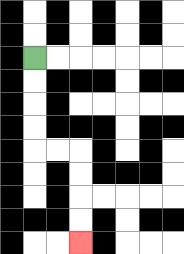{'start': '[1, 2]', 'end': '[3, 10]', 'path_directions': 'D,D,D,D,R,R,D,D,D,D', 'path_coordinates': '[[1, 2], [1, 3], [1, 4], [1, 5], [1, 6], [2, 6], [3, 6], [3, 7], [3, 8], [3, 9], [3, 10]]'}